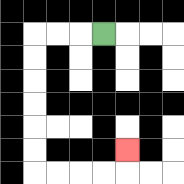{'start': '[4, 1]', 'end': '[5, 6]', 'path_directions': 'L,L,L,D,D,D,D,D,D,R,R,R,R,U', 'path_coordinates': '[[4, 1], [3, 1], [2, 1], [1, 1], [1, 2], [1, 3], [1, 4], [1, 5], [1, 6], [1, 7], [2, 7], [3, 7], [4, 7], [5, 7], [5, 6]]'}